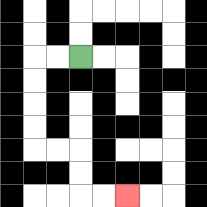{'start': '[3, 2]', 'end': '[5, 8]', 'path_directions': 'L,L,D,D,D,D,R,R,D,D,R,R', 'path_coordinates': '[[3, 2], [2, 2], [1, 2], [1, 3], [1, 4], [1, 5], [1, 6], [2, 6], [3, 6], [3, 7], [3, 8], [4, 8], [5, 8]]'}